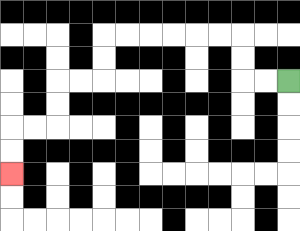{'start': '[12, 3]', 'end': '[0, 7]', 'path_directions': 'L,L,U,U,L,L,L,L,L,L,D,D,L,L,D,D,L,L,D,D', 'path_coordinates': '[[12, 3], [11, 3], [10, 3], [10, 2], [10, 1], [9, 1], [8, 1], [7, 1], [6, 1], [5, 1], [4, 1], [4, 2], [4, 3], [3, 3], [2, 3], [2, 4], [2, 5], [1, 5], [0, 5], [0, 6], [0, 7]]'}